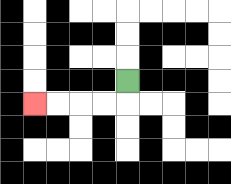{'start': '[5, 3]', 'end': '[1, 4]', 'path_directions': 'D,L,L,L,L', 'path_coordinates': '[[5, 3], [5, 4], [4, 4], [3, 4], [2, 4], [1, 4]]'}